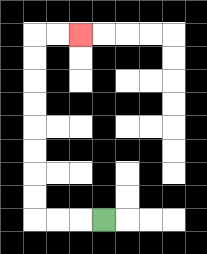{'start': '[4, 9]', 'end': '[3, 1]', 'path_directions': 'L,L,L,U,U,U,U,U,U,U,U,R,R', 'path_coordinates': '[[4, 9], [3, 9], [2, 9], [1, 9], [1, 8], [1, 7], [1, 6], [1, 5], [1, 4], [1, 3], [1, 2], [1, 1], [2, 1], [3, 1]]'}